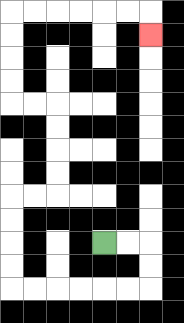{'start': '[4, 10]', 'end': '[6, 1]', 'path_directions': 'R,R,D,D,L,L,L,L,L,L,U,U,U,U,R,R,U,U,U,U,L,L,U,U,U,U,R,R,R,R,R,R,D', 'path_coordinates': '[[4, 10], [5, 10], [6, 10], [6, 11], [6, 12], [5, 12], [4, 12], [3, 12], [2, 12], [1, 12], [0, 12], [0, 11], [0, 10], [0, 9], [0, 8], [1, 8], [2, 8], [2, 7], [2, 6], [2, 5], [2, 4], [1, 4], [0, 4], [0, 3], [0, 2], [0, 1], [0, 0], [1, 0], [2, 0], [3, 0], [4, 0], [5, 0], [6, 0], [6, 1]]'}